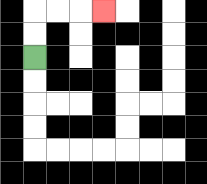{'start': '[1, 2]', 'end': '[4, 0]', 'path_directions': 'U,U,R,R,R', 'path_coordinates': '[[1, 2], [1, 1], [1, 0], [2, 0], [3, 0], [4, 0]]'}